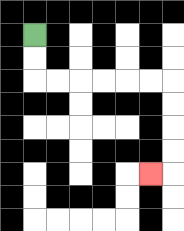{'start': '[1, 1]', 'end': '[6, 7]', 'path_directions': 'D,D,R,R,R,R,R,R,D,D,D,D,L', 'path_coordinates': '[[1, 1], [1, 2], [1, 3], [2, 3], [3, 3], [4, 3], [5, 3], [6, 3], [7, 3], [7, 4], [7, 5], [7, 6], [7, 7], [6, 7]]'}